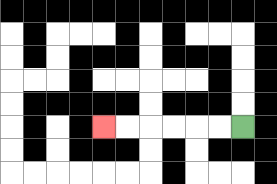{'start': '[10, 5]', 'end': '[4, 5]', 'path_directions': 'L,L,L,L,L,L', 'path_coordinates': '[[10, 5], [9, 5], [8, 5], [7, 5], [6, 5], [5, 5], [4, 5]]'}